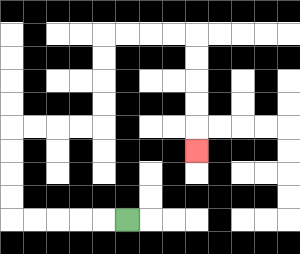{'start': '[5, 9]', 'end': '[8, 6]', 'path_directions': 'L,L,L,L,L,U,U,U,U,R,R,R,R,U,U,U,U,R,R,R,R,D,D,D,D,D', 'path_coordinates': '[[5, 9], [4, 9], [3, 9], [2, 9], [1, 9], [0, 9], [0, 8], [0, 7], [0, 6], [0, 5], [1, 5], [2, 5], [3, 5], [4, 5], [4, 4], [4, 3], [4, 2], [4, 1], [5, 1], [6, 1], [7, 1], [8, 1], [8, 2], [8, 3], [8, 4], [8, 5], [8, 6]]'}